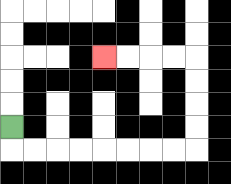{'start': '[0, 5]', 'end': '[4, 2]', 'path_directions': 'D,R,R,R,R,R,R,R,R,U,U,U,U,L,L,L,L', 'path_coordinates': '[[0, 5], [0, 6], [1, 6], [2, 6], [3, 6], [4, 6], [5, 6], [6, 6], [7, 6], [8, 6], [8, 5], [8, 4], [8, 3], [8, 2], [7, 2], [6, 2], [5, 2], [4, 2]]'}